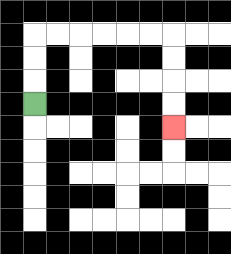{'start': '[1, 4]', 'end': '[7, 5]', 'path_directions': 'U,U,U,R,R,R,R,R,R,D,D,D,D', 'path_coordinates': '[[1, 4], [1, 3], [1, 2], [1, 1], [2, 1], [3, 1], [4, 1], [5, 1], [6, 1], [7, 1], [7, 2], [7, 3], [7, 4], [7, 5]]'}